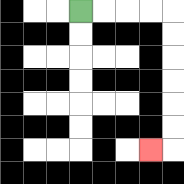{'start': '[3, 0]', 'end': '[6, 6]', 'path_directions': 'R,R,R,R,D,D,D,D,D,D,L', 'path_coordinates': '[[3, 0], [4, 0], [5, 0], [6, 0], [7, 0], [7, 1], [7, 2], [7, 3], [7, 4], [7, 5], [7, 6], [6, 6]]'}